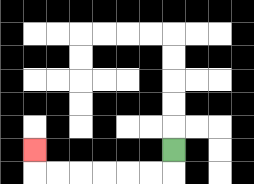{'start': '[7, 6]', 'end': '[1, 6]', 'path_directions': 'D,L,L,L,L,L,L,U', 'path_coordinates': '[[7, 6], [7, 7], [6, 7], [5, 7], [4, 7], [3, 7], [2, 7], [1, 7], [1, 6]]'}